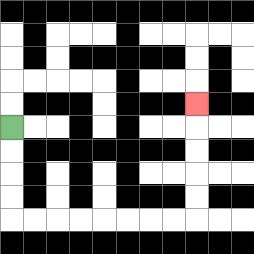{'start': '[0, 5]', 'end': '[8, 4]', 'path_directions': 'D,D,D,D,R,R,R,R,R,R,R,R,U,U,U,U,U', 'path_coordinates': '[[0, 5], [0, 6], [0, 7], [0, 8], [0, 9], [1, 9], [2, 9], [3, 9], [4, 9], [5, 9], [6, 9], [7, 9], [8, 9], [8, 8], [8, 7], [8, 6], [8, 5], [8, 4]]'}